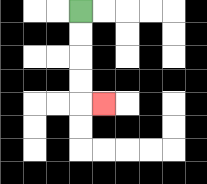{'start': '[3, 0]', 'end': '[4, 4]', 'path_directions': 'D,D,D,D,R', 'path_coordinates': '[[3, 0], [3, 1], [3, 2], [3, 3], [3, 4], [4, 4]]'}